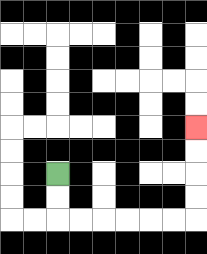{'start': '[2, 7]', 'end': '[8, 5]', 'path_directions': 'D,D,R,R,R,R,R,R,U,U,U,U', 'path_coordinates': '[[2, 7], [2, 8], [2, 9], [3, 9], [4, 9], [5, 9], [6, 9], [7, 9], [8, 9], [8, 8], [8, 7], [8, 6], [8, 5]]'}